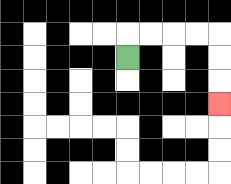{'start': '[5, 2]', 'end': '[9, 4]', 'path_directions': 'U,R,R,R,R,D,D,D', 'path_coordinates': '[[5, 2], [5, 1], [6, 1], [7, 1], [8, 1], [9, 1], [9, 2], [9, 3], [9, 4]]'}